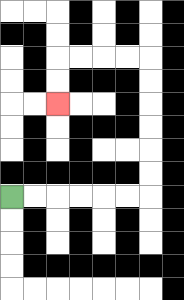{'start': '[0, 8]', 'end': '[2, 4]', 'path_directions': 'R,R,R,R,R,R,U,U,U,U,U,U,L,L,L,L,D,D', 'path_coordinates': '[[0, 8], [1, 8], [2, 8], [3, 8], [4, 8], [5, 8], [6, 8], [6, 7], [6, 6], [6, 5], [6, 4], [6, 3], [6, 2], [5, 2], [4, 2], [3, 2], [2, 2], [2, 3], [2, 4]]'}